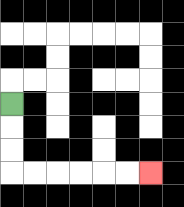{'start': '[0, 4]', 'end': '[6, 7]', 'path_directions': 'D,D,D,R,R,R,R,R,R', 'path_coordinates': '[[0, 4], [0, 5], [0, 6], [0, 7], [1, 7], [2, 7], [3, 7], [4, 7], [5, 7], [6, 7]]'}